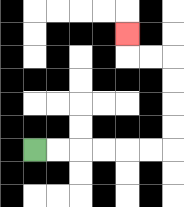{'start': '[1, 6]', 'end': '[5, 1]', 'path_directions': 'R,R,R,R,R,R,U,U,U,U,L,L,U', 'path_coordinates': '[[1, 6], [2, 6], [3, 6], [4, 6], [5, 6], [6, 6], [7, 6], [7, 5], [7, 4], [7, 3], [7, 2], [6, 2], [5, 2], [5, 1]]'}